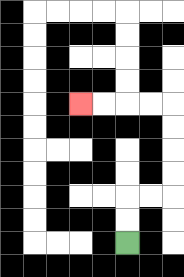{'start': '[5, 10]', 'end': '[3, 4]', 'path_directions': 'U,U,R,R,U,U,U,U,L,L,L,L', 'path_coordinates': '[[5, 10], [5, 9], [5, 8], [6, 8], [7, 8], [7, 7], [7, 6], [7, 5], [7, 4], [6, 4], [5, 4], [4, 4], [3, 4]]'}